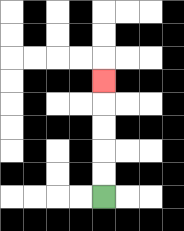{'start': '[4, 8]', 'end': '[4, 3]', 'path_directions': 'U,U,U,U,U', 'path_coordinates': '[[4, 8], [4, 7], [4, 6], [4, 5], [4, 4], [4, 3]]'}